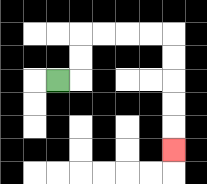{'start': '[2, 3]', 'end': '[7, 6]', 'path_directions': 'R,U,U,R,R,R,R,D,D,D,D,D', 'path_coordinates': '[[2, 3], [3, 3], [3, 2], [3, 1], [4, 1], [5, 1], [6, 1], [7, 1], [7, 2], [7, 3], [7, 4], [7, 5], [7, 6]]'}